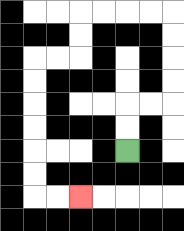{'start': '[5, 6]', 'end': '[3, 8]', 'path_directions': 'U,U,R,R,U,U,U,U,L,L,L,L,D,D,L,L,D,D,D,D,D,D,R,R', 'path_coordinates': '[[5, 6], [5, 5], [5, 4], [6, 4], [7, 4], [7, 3], [7, 2], [7, 1], [7, 0], [6, 0], [5, 0], [4, 0], [3, 0], [3, 1], [3, 2], [2, 2], [1, 2], [1, 3], [1, 4], [1, 5], [1, 6], [1, 7], [1, 8], [2, 8], [3, 8]]'}